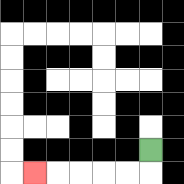{'start': '[6, 6]', 'end': '[1, 7]', 'path_directions': 'D,L,L,L,L,L', 'path_coordinates': '[[6, 6], [6, 7], [5, 7], [4, 7], [3, 7], [2, 7], [1, 7]]'}